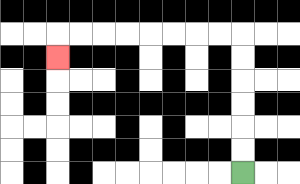{'start': '[10, 7]', 'end': '[2, 2]', 'path_directions': 'U,U,U,U,U,U,L,L,L,L,L,L,L,L,D', 'path_coordinates': '[[10, 7], [10, 6], [10, 5], [10, 4], [10, 3], [10, 2], [10, 1], [9, 1], [8, 1], [7, 1], [6, 1], [5, 1], [4, 1], [3, 1], [2, 1], [2, 2]]'}